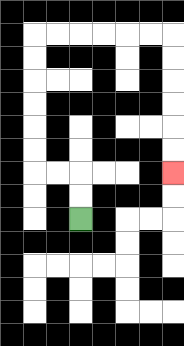{'start': '[3, 9]', 'end': '[7, 7]', 'path_directions': 'U,U,L,L,U,U,U,U,U,U,R,R,R,R,R,R,D,D,D,D,D,D', 'path_coordinates': '[[3, 9], [3, 8], [3, 7], [2, 7], [1, 7], [1, 6], [1, 5], [1, 4], [1, 3], [1, 2], [1, 1], [2, 1], [3, 1], [4, 1], [5, 1], [6, 1], [7, 1], [7, 2], [7, 3], [7, 4], [7, 5], [7, 6], [7, 7]]'}